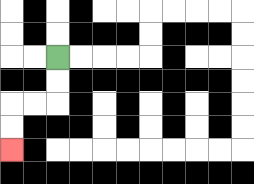{'start': '[2, 2]', 'end': '[0, 6]', 'path_directions': 'D,D,L,L,D,D', 'path_coordinates': '[[2, 2], [2, 3], [2, 4], [1, 4], [0, 4], [0, 5], [0, 6]]'}